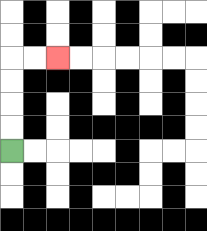{'start': '[0, 6]', 'end': '[2, 2]', 'path_directions': 'U,U,U,U,R,R', 'path_coordinates': '[[0, 6], [0, 5], [0, 4], [0, 3], [0, 2], [1, 2], [2, 2]]'}